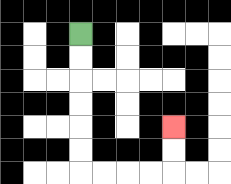{'start': '[3, 1]', 'end': '[7, 5]', 'path_directions': 'D,D,D,D,D,D,R,R,R,R,U,U', 'path_coordinates': '[[3, 1], [3, 2], [3, 3], [3, 4], [3, 5], [3, 6], [3, 7], [4, 7], [5, 7], [6, 7], [7, 7], [7, 6], [7, 5]]'}